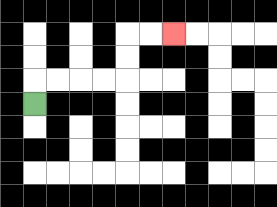{'start': '[1, 4]', 'end': '[7, 1]', 'path_directions': 'U,R,R,R,R,U,U,R,R', 'path_coordinates': '[[1, 4], [1, 3], [2, 3], [3, 3], [4, 3], [5, 3], [5, 2], [5, 1], [6, 1], [7, 1]]'}